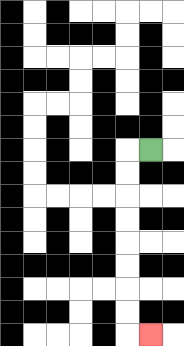{'start': '[6, 6]', 'end': '[6, 14]', 'path_directions': 'L,D,D,D,D,D,D,D,D,R', 'path_coordinates': '[[6, 6], [5, 6], [5, 7], [5, 8], [5, 9], [5, 10], [5, 11], [5, 12], [5, 13], [5, 14], [6, 14]]'}